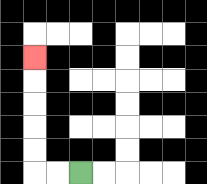{'start': '[3, 7]', 'end': '[1, 2]', 'path_directions': 'L,L,U,U,U,U,U', 'path_coordinates': '[[3, 7], [2, 7], [1, 7], [1, 6], [1, 5], [1, 4], [1, 3], [1, 2]]'}